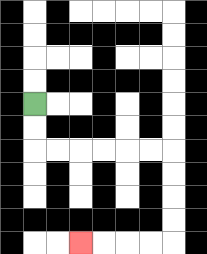{'start': '[1, 4]', 'end': '[3, 10]', 'path_directions': 'D,D,R,R,R,R,R,R,D,D,D,D,L,L,L,L', 'path_coordinates': '[[1, 4], [1, 5], [1, 6], [2, 6], [3, 6], [4, 6], [5, 6], [6, 6], [7, 6], [7, 7], [7, 8], [7, 9], [7, 10], [6, 10], [5, 10], [4, 10], [3, 10]]'}